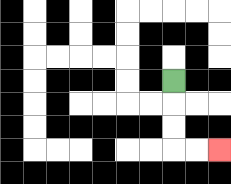{'start': '[7, 3]', 'end': '[9, 6]', 'path_directions': 'D,D,D,R,R', 'path_coordinates': '[[7, 3], [7, 4], [7, 5], [7, 6], [8, 6], [9, 6]]'}